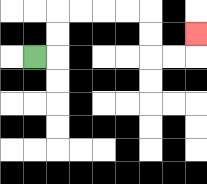{'start': '[1, 2]', 'end': '[8, 1]', 'path_directions': 'R,U,U,R,R,R,R,D,D,R,R,U', 'path_coordinates': '[[1, 2], [2, 2], [2, 1], [2, 0], [3, 0], [4, 0], [5, 0], [6, 0], [6, 1], [6, 2], [7, 2], [8, 2], [8, 1]]'}